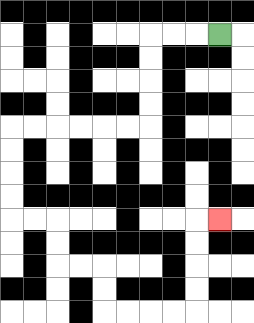{'start': '[9, 1]', 'end': '[9, 9]', 'path_directions': 'L,L,L,D,D,D,D,L,L,L,L,L,L,D,D,D,D,R,R,D,D,R,R,D,D,R,R,R,R,U,U,U,U,R', 'path_coordinates': '[[9, 1], [8, 1], [7, 1], [6, 1], [6, 2], [6, 3], [6, 4], [6, 5], [5, 5], [4, 5], [3, 5], [2, 5], [1, 5], [0, 5], [0, 6], [0, 7], [0, 8], [0, 9], [1, 9], [2, 9], [2, 10], [2, 11], [3, 11], [4, 11], [4, 12], [4, 13], [5, 13], [6, 13], [7, 13], [8, 13], [8, 12], [8, 11], [8, 10], [8, 9], [9, 9]]'}